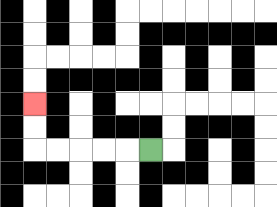{'start': '[6, 6]', 'end': '[1, 4]', 'path_directions': 'L,L,L,L,L,U,U', 'path_coordinates': '[[6, 6], [5, 6], [4, 6], [3, 6], [2, 6], [1, 6], [1, 5], [1, 4]]'}